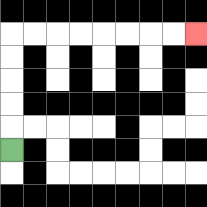{'start': '[0, 6]', 'end': '[8, 1]', 'path_directions': 'U,U,U,U,U,R,R,R,R,R,R,R,R', 'path_coordinates': '[[0, 6], [0, 5], [0, 4], [0, 3], [0, 2], [0, 1], [1, 1], [2, 1], [3, 1], [4, 1], [5, 1], [6, 1], [7, 1], [8, 1]]'}